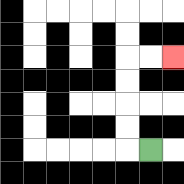{'start': '[6, 6]', 'end': '[7, 2]', 'path_directions': 'L,U,U,U,U,R,R', 'path_coordinates': '[[6, 6], [5, 6], [5, 5], [5, 4], [5, 3], [5, 2], [6, 2], [7, 2]]'}